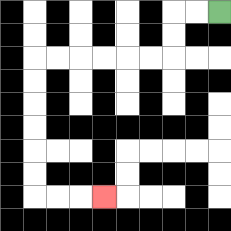{'start': '[9, 0]', 'end': '[4, 8]', 'path_directions': 'L,L,D,D,L,L,L,L,L,L,D,D,D,D,D,D,R,R,R', 'path_coordinates': '[[9, 0], [8, 0], [7, 0], [7, 1], [7, 2], [6, 2], [5, 2], [4, 2], [3, 2], [2, 2], [1, 2], [1, 3], [1, 4], [1, 5], [1, 6], [1, 7], [1, 8], [2, 8], [3, 8], [4, 8]]'}